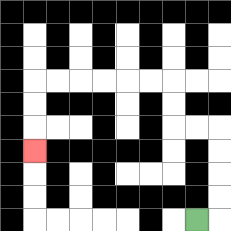{'start': '[8, 9]', 'end': '[1, 6]', 'path_directions': 'R,U,U,U,U,L,L,U,U,L,L,L,L,L,L,D,D,D', 'path_coordinates': '[[8, 9], [9, 9], [9, 8], [9, 7], [9, 6], [9, 5], [8, 5], [7, 5], [7, 4], [7, 3], [6, 3], [5, 3], [4, 3], [3, 3], [2, 3], [1, 3], [1, 4], [1, 5], [1, 6]]'}